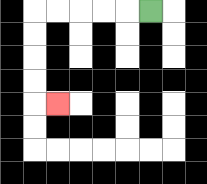{'start': '[6, 0]', 'end': '[2, 4]', 'path_directions': 'L,L,L,L,L,D,D,D,D,R', 'path_coordinates': '[[6, 0], [5, 0], [4, 0], [3, 0], [2, 0], [1, 0], [1, 1], [1, 2], [1, 3], [1, 4], [2, 4]]'}